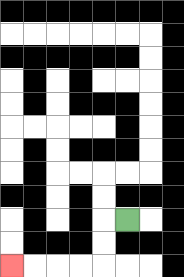{'start': '[5, 9]', 'end': '[0, 11]', 'path_directions': 'L,D,D,L,L,L,L', 'path_coordinates': '[[5, 9], [4, 9], [4, 10], [4, 11], [3, 11], [2, 11], [1, 11], [0, 11]]'}